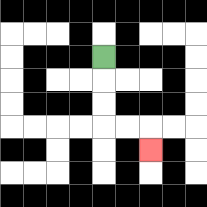{'start': '[4, 2]', 'end': '[6, 6]', 'path_directions': 'D,D,D,R,R,D', 'path_coordinates': '[[4, 2], [4, 3], [4, 4], [4, 5], [5, 5], [6, 5], [6, 6]]'}